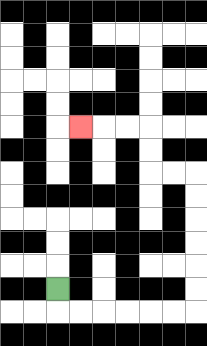{'start': '[2, 12]', 'end': '[3, 5]', 'path_directions': 'D,R,R,R,R,R,R,U,U,U,U,U,U,L,L,U,U,L,L,L', 'path_coordinates': '[[2, 12], [2, 13], [3, 13], [4, 13], [5, 13], [6, 13], [7, 13], [8, 13], [8, 12], [8, 11], [8, 10], [8, 9], [8, 8], [8, 7], [7, 7], [6, 7], [6, 6], [6, 5], [5, 5], [4, 5], [3, 5]]'}